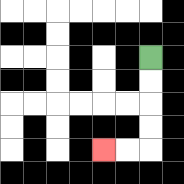{'start': '[6, 2]', 'end': '[4, 6]', 'path_directions': 'D,D,D,D,L,L', 'path_coordinates': '[[6, 2], [6, 3], [6, 4], [6, 5], [6, 6], [5, 6], [4, 6]]'}